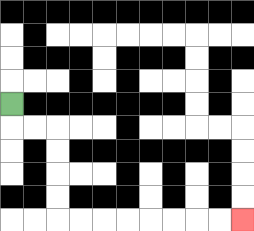{'start': '[0, 4]', 'end': '[10, 9]', 'path_directions': 'D,R,R,D,D,D,D,R,R,R,R,R,R,R,R', 'path_coordinates': '[[0, 4], [0, 5], [1, 5], [2, 5], [2, 6], [2, 7], [2, 8], [2, 9], [3, 9], [4, 9], [5, 9], [6, 9], [7, 9], [8, 9], [9, 9], [10, 9]]'}